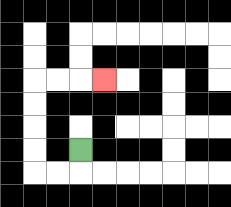{'start': '[3, 6]', 'end': '[4, 3]', 'path_directions': 'D,L,L,U,U,U,U,R,R,R', 'path_coordinates': '[[3, 6], [3, 7], [2, 7], [1, 7], [1, 6], [1, 5], [1, 4], [1, 3], [2, 3], [3, 3], [4, 3]]'}